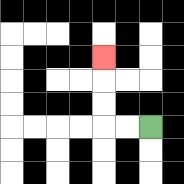{'start': '[6, 5]', 'end': '[4, 2]', 'path_directions': 'L,L,U,U,U', 'path_coordinates': '[[6, 5], [5, 5], [4, 5], [4, 4], [4, 3], [4, 2]]'}